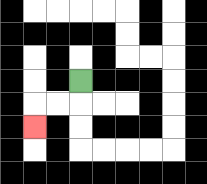{'start': '[3, 3]', 'end': '[1, 5]', 'path_directions': 'D,L,L,D', 'path_coordinates': '[[3, 3], [3, 4], [2, 4], [1, 4], [1, 5]]'}